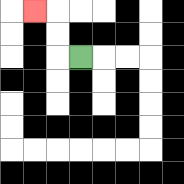{'start': '[3, 2]', 'end': '[1, 0]', 'path_directions': 'L,U,U,L', 'path_coordinates': '[[3, 2], [2, 2], [2, 1], [2, 0], [1, 0]]'}